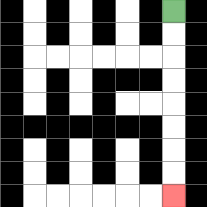{'start': '[7, 0]', 'end': '[7, 8]', 'path_directions': 'D,D,D,D,D,D,D,D', 'path_coordinates': '[[7, 0], [7, 1], [7, 2], [7, 3], [7, 4], [7, 5], [7, 6], [7, 7], [7, 8]]'}